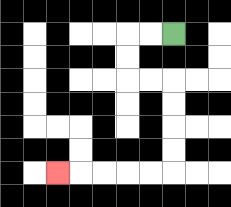{'start': '[7, 1]', 'end': '[2, 7]', 'path_directions': 'L,L,D,D,R,R,D,D,D,D,L,L,L,L,L', 'path_coordinates': '[[7, 1], [6, 1], [5, 1], [5, 2], [5, 3], [6, 3], [7, 3], [7, 4], [7, 5], [7, 6], [7, 7], [6, 7], [5, 7], [4, 7], [3, 7], [2, 7]]'}